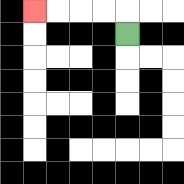{'start': '[5, 1]', 'end': '[1, 0]', 'path_directions': 'U,L,L,L,L', 'path_coordinates': '[[5, 1], [5, 0], [4, 0], [3, 0], [2, 0], [1, 0]]'}